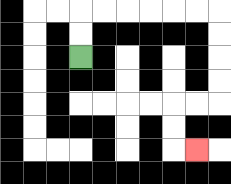{'start': '[3, 2]', 'end': '[8, 6]', 'path_directions': 'U,U,R,R,R,R,R,R,D,D,D,D,L,L,D,D,R', 'path_coordinates': '[[3, 2], [3, 1], [3, 0], [4, 0], [5, 0], [6, 0], [7, 0], [8, 0], [9, 0], [9, 1], [9, 2], [9, 3], [9, 4], [8, 4], [7, 4], [7, 5], [7, 6], [8, 6]]'}